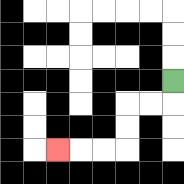{'start': '[7, 3]', 'end': '[2, 6]', 'path_directions': 'D,L,L,D,D,L,L,L', 'path_coordinates': '[[7, 3], [7, 4], [6, 4], [5, 4], [5, 5], [5, 6], [4, 6], [3, 6], [2, 6]]'}